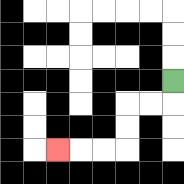{'start': '[7, 3]', 'end': '[2, 6]', 'path_directions': 'D,L,L,D,D,L,L,L', 'path_coordinates': '[[7, 3], [7, 4], [6, 4], [5, 4], [5, 5], [5, 6], [4, 6], [3, 6], [2, 6]]'}